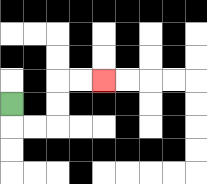{'start': '[0, 4]', 'end': '[4, 3]', 'path_directions': 'D,R,R,U,U,R,R', 'path_coordinates': '[[0, 4], [0, 5], [1, 5], [2, 5], [2, 4], [2, 3], [3, 3], [4, 3]]'}